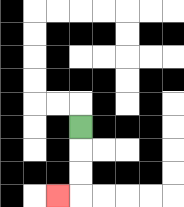{'start': '[3, 5]', 'end': '[2, 8]', 'path_directions': 'D,D,D,L', 'path_coordinates': '[[3, 5], [3, 6], [3, 7], [3, 8], [2, 8]]'}